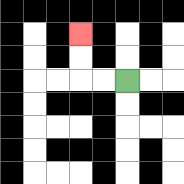{'start': '[5, 3]', 'end': '[3, 1]', 'path_directions': 'L,L,U,U', 'path_coordinates': '[[5, 3], [4, 3], [3, 3], [3, 2], [3, 1]]'}